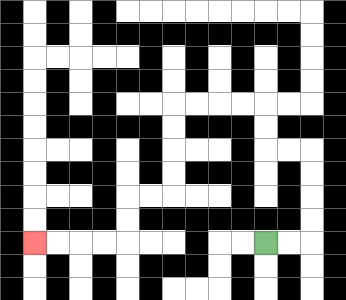{'start': '[11, 10]', 'end': '[1, 10]', 'path_directions': 'R,R,U,U,U,U,L,L,U,U,L,L,L,L,D,D,D,D,L,L,D,D,L,L,L,L', 'path_coordinates': '[[11, 10], [12, 10], [13, 10], [13, 9], [13, 8], [13, 7], [13, 6], [12, 6], [11, 6], [11, 5], [11, 4], [10, 4], [9, 4], [8, 4], [7, 4], [7, 5], [7, 6], [7, 7], [7, 8], [6, 8], [5, 8], [5, 9], [5, 10], [4, 10], [3, 10], [2, 10], [1, 10]]'}